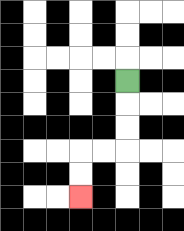{'start': '[5, 3]', 'end': '[3, 8]', 'path_directions': 'D,D,D,L,L,D,D', 'path_coordinates': '[[5, 3], [5, 4], [5, 5], [5, 6], [4, 6], [3, 6], [3, 7], [3, 8]]'}